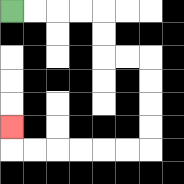{'start': '[0, 0]', 'end': '[0, 5]', 'path_directions': 'R,R,R,R,D,D,R,R,D,D,D,D,L,L,L,L,L,L,U', 'path_coordinates': '[[0, 0], [1, 0], [2, 0], [3, 0], [4, 0], [4, 1], [4, 2], [5, 2], [6, 2], [6, 3], [6, 4], [6, 5], [6, 6], [5, 6], [4, 6], [3, 6], [2, 6], [1, 6], [0, 6], [0, 5]]'}